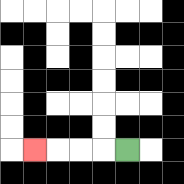{'start': '[5, 6]', 'end': '[1, 6]', 'path_directions': 'L,L,L,L', 'path_coordinates': '[[5, 6], [4, 6], [3, 6], [2, 6], [1, 6]]'}